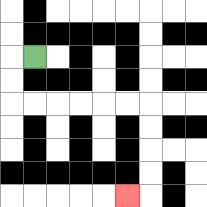{'start': '[1, 2]', 'end': '[5, 8]', 'path_directions': 'L,D,D,R,R,R,R,R,R,D,D,D,D,L', 'path_coordinates': '[[1, 2], [0, 2], [0, 3], [0, 4], [1, 4], [2, 4], [3, 4], [4, 4], [5, 4], [6, 4], [6, 5], [6, 6], [6, 7], [6, 8], [5, 8]]'}